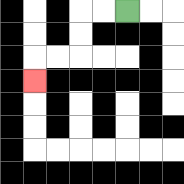{'start': '[5, 0]', 'end': '[1, 3]', 'path_directions': 'L,L,D,D,L,L,D', 'path_coordinates': '[[5, 0], [4, 0], [3, 0], [3, 1], [3, 2], [2, 2], [1, 2], [1, 3]]'}